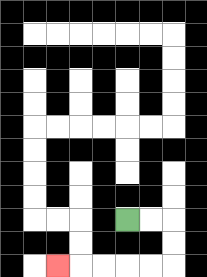{'start': '[5, 9]', 'end': '[2, 11]', 'path_directions': 'R,R,D,D,L,L,L,L,L', 'path_coordinates': '[[5, 9], [6, 9], [7, 9], [7, 10], [7, 11], [6, 11], [5, 11], [4, 11], [3, 11], [2, 11]]'}